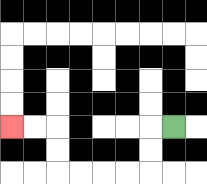{'start': '[7, 5]', 'end': '[0, 5]', 'path_directions': 'L,D,D,L,L,L,L,U,U,L,L', 'path_coordinates': '[[7, 5], [6, 5], [6, 6], [6, 7], [5, 7], [4, 7], [3, 7], [2, 7], [2, 6], [2, 5], [1, 5], [0, 5]]'}